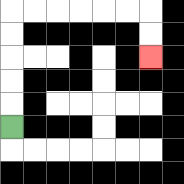{'start': '[0, 5]', 'end': '[6, 2]', 'path_directions': 'U,U,U,U,U,R,R,R,R,R,R,D,D', 'path_coordinates': '[[0, 5], [0, 4], [0, 3], [0, 2], [0, 1], [0, 0], [1, 0], [2, 0], [3, 0], [4, 0], [5, 0], [6, 0], [6, 1], [6, 2]]'}